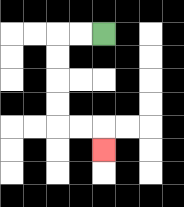{'start': '[4, 1]', 'end': '[4, 6]', 'path_directions': 'L,L,D,D,D,D,R,R,D', 'path_coordinates': '[[4, 1], [3, 1], [2, 1], [2, 2], [2, 3], [2, 4], [2, 5], [3, 5], [4, 5], [4, 6]]'}